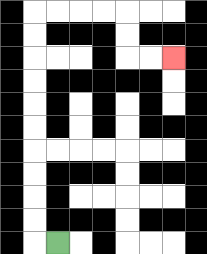{'start': '[2, 10]', 'end': '[7, 2]', 'path_directions': 'L,U,U,U,U,U,U,U,U,U,U,R,R,R,R,D,D,R,R', 'path_coordinates': '[[2, 10], [1, 10], [1, 9], [1, 8], [1, 7], [1, 6], [1, 5], [1, 4], [1, 3], [1, 2], [1, 1], [1, 0], [2, 0], [3, 0], [4, 0], [5, 0], [5, 1], [5, 2], [6, 2], [7, 2]]'}